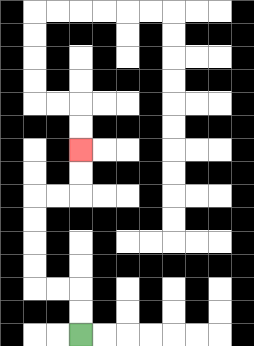{'start': '[3, 14]', 'end': '[3, 6]', 'path_directions': 'U,U,L,L,U,U,U,U,R,R,U,U', 'path_coordinates': '[[3, 14], [3, 13], [3, 12], [2, 12], [1, 12], [1, 11], [1, 10], [1, 9], [1, 8], [2, 8], [3, 8], [3, 7], [3, 6]]'}